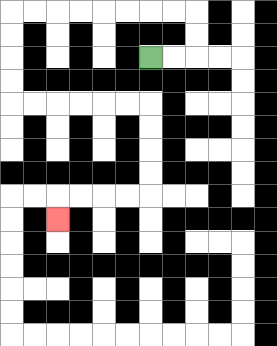{'start': '[6, 2]', 'end': '[2, 9]', 'path_directions': 'R,R,U,U,L,L,L,L,L,L,L,L,D,D,D,D,R,R,R,R,R,R,D,D,D,D,L,L,L,L,D', 'path_coordinates': '[[6, 2], [7, 2], [8, 2], [8, 1], [8, 0], [7, 0], [6, 0], [5, 0], [4, 0], [3, 0], [2, 0], [1, 0], [0, 0], [0, 1], [0, 2], [0, 3], [0, 4], [1, 4], [2, 4], [3, 4], [4, 4], [5, 4], [6, 4], [6, 5], [6, 6], [6, 7], [6, 8], [5, 8], [4, 8], [3, 8], [2, 8], [2, 9]]'}